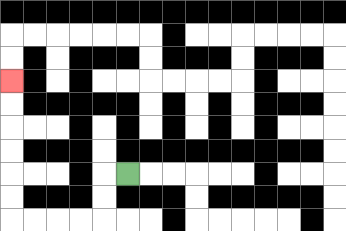{'start': '[5, 7]', 'end': '[0, 3]', 'path_directions': 'L,D,D,L,L,L,L,U,U,U,U,U,U', 'path_coordinates': '[[5, 7], [4, 7], [4, 8], [4, 9], [3, 9], [2, 9], [1, 9], [0, 9], [0, 8], [0, 7], [0, 6], [0, 5], [0, 4], [0, 3]]'}